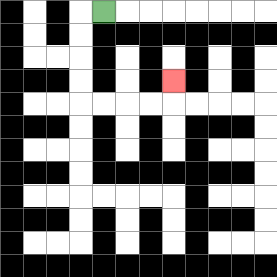{'start': '[4, 0]', 'end': '[7, 3]', 'path_directions': 'L,D,D,D,D,R,R,R,R,U', 'path_coordinates': '[[4, 0], [3, 0], [3, 1], [3, 2], [3, 3], [3, 4], [4, 4], [5, 4], [6, 4], [7, 4], [7, 3]]'}